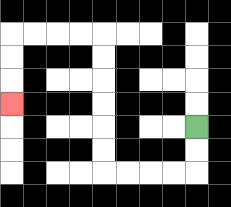{'start': '[8, 5]', 'end': '[0, 4]', 'path_directions': 'D,D,L,L,L,L,U,U,U,U,U,U,L,L,L,L,D,D,D', 'path_coordinates': '[[8, 5], [8, 6], [8, 7], [7, 7], [6, 7], [5, 7], [4, 7], [4, 6], [4, 5], [4, 4], [4, 3], [4, 2], [4, 1], [3, 1], [2, 1], [1, 1], [0, 1], [0, 2], [0, 3], [0, 4]]'}